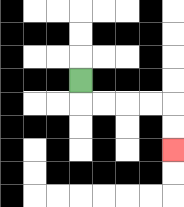{'start': '[3, 3]', 'end': '[7, 6]', 'path_directions': 'D,R,R,R,R,D,D', 'path_coordinates': '[[3, 3], [3, 4], [4, 4], [5, 4], [6, 4], [7, 4], [7, 5], [7, 6]]'}